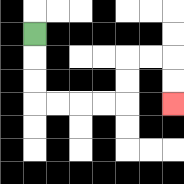{'start': '[1, 1]', 'end': '[7, 4]', 'path_directions': 'D,D,D,R,R,R,R,U,U,R,R,D,D', 'path_coordinates': '[[1, 1], [1, 2], [1, 3], [1, 4], [2, 4], [3, 4], [4, 4], [5, 4], [5, 3], [5, 2], [6, 2], [7, 2], [7, 3], [7, 4]]'}